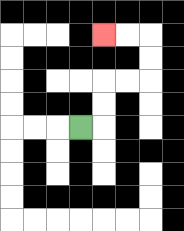{'start': '[3, 5]', 'end': '[4, 1]', 'path_directions': 'R,U,U,R,R,U,U,L,L', 'path_coordinates': '[[3, 5], [4, 5], [4, 4], [4, 3], [5, 3], [6, 3], [6, 2], [6, 1], [5, 1], [4, 1]]'}